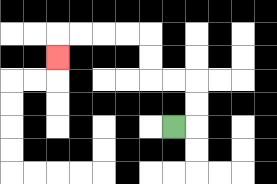{'start': '[7, 5]', 'end': '[2, 2]', 'path_directions': 'R,U,U,L,L,U,U,L,L,L,L,D', 'path_coordinates': '[[7, 5], [8, 5], [8, 4], [8, 3], [7, 3], [6, 3], [6, 2], [6, 1], [5, 1], [4, 1], [3, 1], [2, 1], [2, 2]]'}